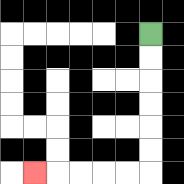{'start': '[6, 1]', 'end': '[1, 7]', 'path_directions': 'D,D,D,D,D,D,L,L,L,L,L', 'path_coordinates': '[[6, 1], [6, 2], [6, 3], [6, 4], [6, 5], [6, 6], [6, 7], [5, 7], [4, 7], [3, 7], [2, 7], [1, 7]]'}